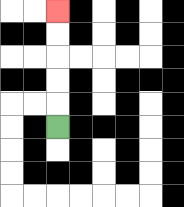{'start': '[2, 5]', 'end': '[2, 0]', 'path_directions': 'U,U,U,U,U', 'path_coordinates': '[[2, 5], [2, 4], [2, 3], [2, 2], [2, 1], [2, 0]]'}